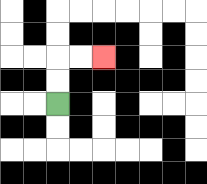{'start': '[2, 4]', 'end': '[4, 2]', 'path_directions': 'U,U,R,R', 'path_coordinates': '[[2, 4], [2, 3], [2, 2], [3, 2], [4, 2]]'}